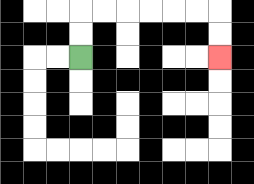{'start': '[3, 2]', 'end': '[9, 2]', 'path_directions': 'U,U,R,R,R,R,R,R,D,D', 'path_coordinates': '[[3, 2], [3, 1], [3, 0], [4, 0], [5, 0], [6, 0], [7, 0], [8, 0], [9, 0], [9, 1], [9, 2]]'}